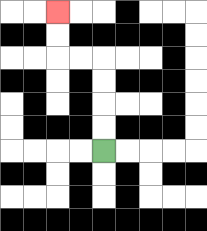{'start': '[4, 6]', 'end': '[2, 0]', 'path_directions': 'U,U,U,U,L,L,U,U', 'path_coordinates': '[[4, 6], [4, 5], [4, 4], [4, 3], [4, 2], [3, 2], [2, 2], [2, 1], [2, 0]]'}